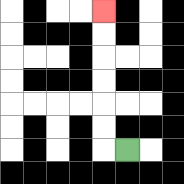{'start': '[5, 6]', 'end': '[4, 0]', 'path_directions': 'L,U,U,U,U,U,U', 'path_coordinates': '[[5, 6], [4, 6], [4, 5], [4, 4], [4, 3], [4, 2], [4, 1], [4, 0]]'}